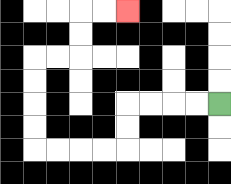{'start': '[9, 4]', 'end': '[5, 0]', 'path_directions': 'L,L,L,L,D,D,L,L,L,L,U,U,U,U,R,R,U,U,R,R', 'path_coordinates': '[[9, 4], [8, 4], [7, 4], [6, 4], [5, 4], [5, 5], [5, 6], [4, 6], [3, 6], [2, 6], [1, 6], [1, 5], [1, 4], [1, 3], [1, 2], [2, 2], [3, 2], [3, 1], [3, 0], [4, 0], [5, 0]]'}